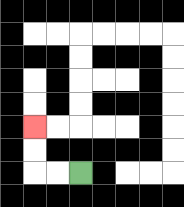{'start': '[3, 7]', 'end': '[1, 5]', 'path_directions': 'L,L,U,U', 'path_coordinates': '[[3, 7], [2, 7], [1, 7], [1, 6], [1, 5]]'}